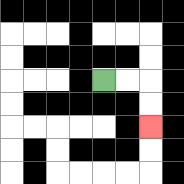{'start': '[4, 3]', 'end': '[6, 5]', 'path_directions': 'R,R,D,D', 'path_coordinates': '[[4, 3], [5, 3], [6, 3], [6, 4], [6, 5]]'}